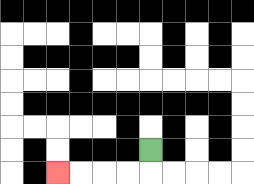{'start': '[6, 6]', 'end': '[2, 7]', 'path_directions': 'D,L,L,L,L', 'path_coordinates': '[[6, 6], [6, 7], [5, 7], [4, 7], [3, 7], [2, 7]]'}